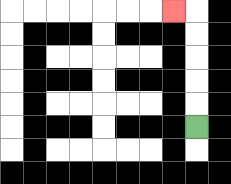{'start': '[8, 5]', 'end': '[7, 0]', 'path_directions': 'U,U,U,U,U,L', 'path_coordinates': '[[8, 5], [8, 4], [8, 3], [8, 2], [8, 1], [8, 0], [7, 0]]'}